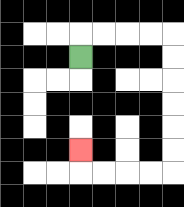{'start': '[3, 2]', 'end': '[3, 6]', 'path_directions': 'U,R,R,R,R,D,D,D,D,D,D,L,L,L,L,U', 'path_coordinates': '[[3, 2], [3, 1], [4, 1], [5, 1], [6, 1], [7, 1], [7, 2], [7, 3], [7, 4], [7, 5], [7, 6], [7, 7], [6, 7], [5, 7], [4, 7], [3, 7], [3, 6]]'}